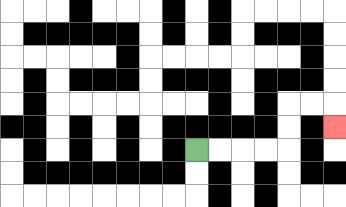{'start': '[8, 6]', 'end': '[14, 5]', 'path_directions': 'R,R,R,R,U,U,R,R,D', 'path_coordinates': '[[8, 6], [9, 6], [10, 6], [11, 6], [12, 6], [12, 5], [12, 4], [13, 4], [14, 4], [14, 5]]'}